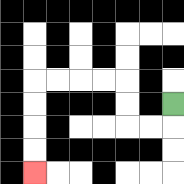{'start': '[7, 4]', 'end': '[1, 7]', 'path_directions': 'D,L,L,U,U,L,L,L,L,D,D,D,D', 'path_coordinates': '[[7, 4], [7, 5], [6, 5], [5, 5], [5, 4], [5, 3], [4, 3], [3, 3], [2, 3], [1, 3], [1, 4], [1, 5], [1, 6], [1, 7]]'}